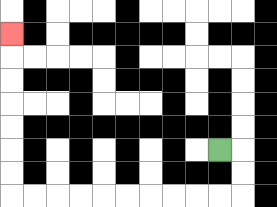{'start': '[9, 6]', 'end': '[0, 1]', 'path_directions': 'R,D,D,L,L,L,L,L,L,L,L,L,L,U,U,U,U,U,U,U', 'path_coordinates': '[[9, 6], [10, 6], [10, 7], [10, 8], [9, 8], [8, 8], [7, 8], [6, 8], [5, 8], [4, 8], [3, 8], [2, 8], [1, 8], [0, 8], [0, 7], [0, 6], [0, 5], [0, 4], [0, 3], [0, 2], [0, 1]]'}